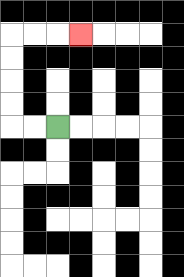{'start': '[2, 5]', 'end': '[3, 1]', 'path_directions': 'L,L,U,U,U,U,R,R,R', 'path_coordinates': '[[2, 5], [1, 5], [0, 5], [0, 4], [0, 3], [0, 2], [0, 1], [1, 1], [2, 1], [3, 1]]'}